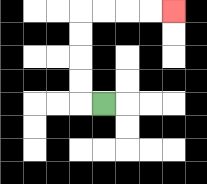{'start': '[4, 4]', 'end': '[7, 0]', 'path_directions': 'L,U,U,U,U,R,R,R,R', 'path_coordinates': '[[4, 4], [3, 4], [3, 3], [3, 2], [3, 1], [3, 0], [4, 0], [5, 0], [6, 0], [7, 0]]'}